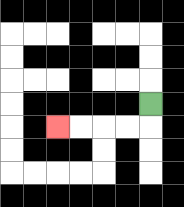{'start': '[6, 4]', 'end': '[2, 5]', 'path_directions': 'D,L,L,L,L', 'path_coordinates': '[[6, 4], [6, 5], [5, 5], [4, 5], [3, 5], [2, 5]]'}